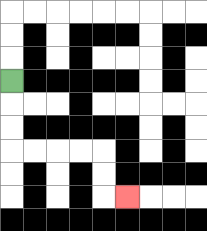{'start': '[0, 3]', 'end': '[5, 8]', 'path_directions': 'D,D,D,R,R,R,R,D,D,R', 'path_coordinates': '[[0, 3], [0, 4], [0, 5], [0, 6], [1, 6], [2, 6], [3, 6], [4, 6], [4, 7], [4, 8], [5, 8]]'}